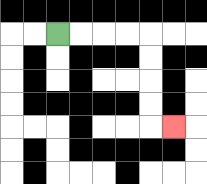{'start': '[2, 1]', 'end': '[7, 5]', 'path_directions': 'R,R,R,R,D,D,D,D,R', 'path_coordinates': '[[2, 1], [3, 1], [4, 1], [5, 1], [6, 1], [6, 2], [6, 3], [6, 4], [6, 5], [7, 5]]'}